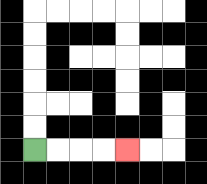{'start': '[1, 6]', 'end': '[5, 6]', 'path_directions': 'R,R,R,R', 'path_coordinates': '[[1, 6], [2, 6], [3, 6], [4, 6], [5, 6]]'}